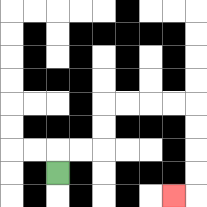{'start': '[2, 7]', 'end': '[7, 8]', 'path_directions': 'U,R,R,U,U,R,R,R,R,D,D,D,D,L', 'path_coordinates': '[[2, 7], [2, 6], [3, 6], [4, 6], [4, 5], [4, 4], [5, 4], [6, 4], [7, 4], [8, 4], [8, 5], [8, 6], [8, 7], [8, 8], [7, 8]]'}